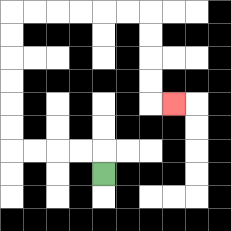{'start': '[4, 7]', 'end': '[7, 4]', 'path_directions': 'U,L,L,L,L,U,U,U,U,U,U,R,R,R,R,R,R,D,D,D,D,R', 'path_coordinates': '[[4, 7], [4, 6], [3, 6], [2, 6], [1, 6], [0, 6], [0, 5], [0, 4], [0, 3], [0, 2], [0, 1], [0, 0], [1, 0], [2, 0], [3, 0], [4, 0], [5, 0], [6, 0], [6, 1], [6, 2], [6, 3], [6, 4], [7, 4]]'}